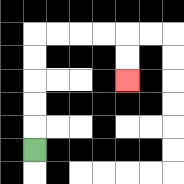{'start': '[1, 6]', 'end': '[5, 3]', 'path_directions': 'U,U,U,U,U,R,R,R,R,D,D', 'path_coordinates': '[[1, 6], [1, 5], [1, 4], [1, 3], [1, 2], [1, 1], [2, 1], [3, 1], [4, 1], [5, 1], [5, 2], [5, 3]]'}